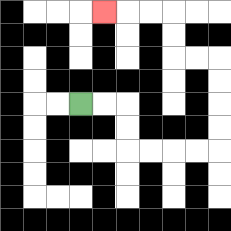{'start': '[3, 4]', 'end': '[4, 0]', 'path_directions': 'R,R,D,D,R,R,R,R,U,U,U,U,L,L,U,U,L,L,L', 'path_coordinates': '[[3, 4], [4, 4], [5, 4], [5, 5], [5, 6], [6, 6], [7, 6], [8, 6], [9, 6], [9, 5], [9, 4], [9, 3], [9, 2], [8, 2], [7, 2], [7, 1], [7, 0], [6, 0], [5, 0], [4, 0]]'}